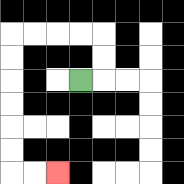{'start': '[3, 3]', 'end': '[2, 7]', 'path_directions': 'R,U,U,L,L,L,L,D,D,D,D,D,D,R,R', 'path_coordinates': '[[3, 3], [4, 3], [4, 2], [4, 1], [3, 1], [2, 1], [1, 1], [0, 1], [0, 2], [0, 3], [0, 4], [0, 5], [0, 6], [0, 7], [1, 7], [2, 7]]'}